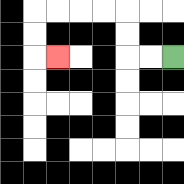{'start': '[7, 2]', 'end': '[2, 2]', 'path_directions': 'L,L,U,U,L,L,L,L,D,D,R', 'path_coordinates': '[[7, 2], [6, 2], [5, 2], [5, 1], [5, 0], [4, 0], [3, 0], [2, 0], [1, 0], [1, 1], [1, 2], [2, 2]]'}